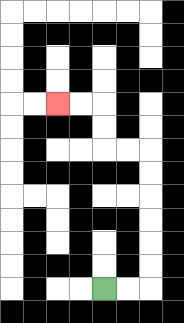{'start': '[4, 12]', 'end': '[2, 4]', 'path_directions': 'R,R,U,U,U,U,U,U,L,L,U,U,L,L', 'path_coordinates': '[[4, 12], [5, 12], [6, 12], [6, 11], [6, 10], [6, 9], [6, 8], [6, 7], [6, 6], [5, 6], [4, 6], [4, 5], [4, 4], [3, 4], [2, 4]]'}